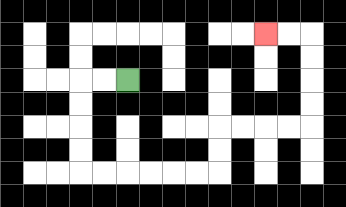{'start': '[5, 3]', 'end': '[11, 1]', 'path_directions': 'L,L,D,D,D,D,R,R,R,R,R,R,U,U,R,R,R,R,U,U,U,U,L,L', 'path_coordinates': '[[5, 3], [4, 3], [3, 3], [3, 4], [3, 5], [3, 6], [3, 7], [4, 7], [5, 7], [6, 7], [7, 7], [8, 7], [9, 7], [9, 6], [9, 5], [10, 5], [11, 5], [12, 5], [13, 5], [13, 4], [13, 3], [13, 2], [13, 1], [12, 1], [11, 1]]'}